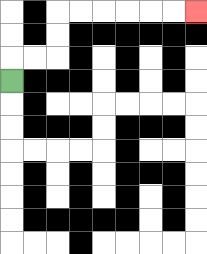{'start': '[0, 3]', 'end': '[8, 0]', 'path_directions': 'U,R,R,U,U,R,R,R,R,R,R', 'path_coordinates': '[[0, 3], [0, 2], [1, 2], [2, 2], [2, 1], [2, 0], [3, 0], [4, 0], [5, 0], [6, 0], [7, 0], [8, 0]]'}